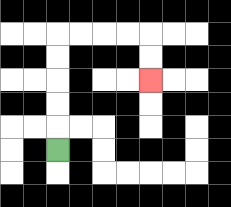{'start': '[2, 6]', 'end': '[6, 3]', 'path_directions': 'U,U,U,U,U,R,R,R,R,D,D', 'path_coordinates': '[[2, 6], [2, 5], [2, 4], [2, 3], [2, 2], [2, 1], [3, 1], [4, 1], [5, 1], [6, 1], [6, 2], [6, 3]]'}